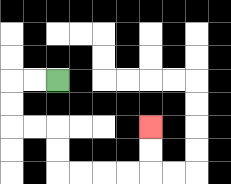{'start': '[2, 3]', 'end': '[6, 5]', 'path_directions': 'L,L,D,D,R,R,D,D,R,R,R,R,U,U', 'path_coordinates': '[[2, 3], [1, 3], [0, 3], [0, 4], [0, 5], [1, 5], [2, 5], [2, 6], [2, 7], [3, 7], [4, 7], [5, 7], [6, 7], [6, 6], [6, 5]]'}